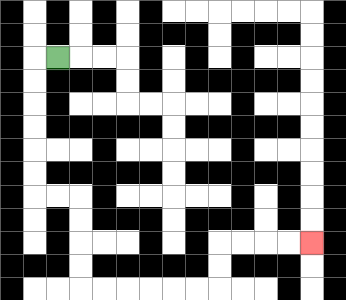{'start': '[2, 2]', 'end': '[13, 10]', 'path_directions': 'L,D,D,D,D,D,D,R,R,D,D,D,D,R,R,R,R,R,R,U,U,R,R,R,R', 'path_coordinates': '[[2, 2], [1, 2], [1, 3], [1, 4], [1, 5], [1, 6], [1, 7], [1, 8], [2, 8], [3, 8], [3, 9], [3, 10], [3, 11], [3, 12], [4, 12], [5, 12], [6, 12], [7, 12], [8, 12], [9, 12], [9, 11], [9, 10], [10, 10], [11, 10], [12, 10], [13, 10]]'}